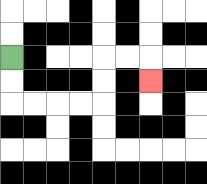{'start': '[0, 2]', 'end': '[6, 3]', 'path_directions': 'D,D,R,R,R,R,U,U,R,R,D', 'path_coordinates': '[[0, 2], [0, 3], [0, 4], [1, 4], [2, 4], [3, 4], [4, 4], [4, 3], [4, 2], [5, 2], [6, 2], [6, 3]]'}